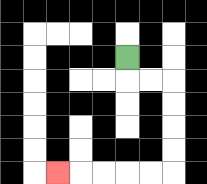{'start': '[5, 2]', 'end': '[2, 7]', 'path_directions': 'D,R,R,D,D,D,D,L,L,L,L,L', 'path_coordinates': '[[5, 2], [5, 3], [6, 3], [7, 3], [7, 4], [7, 5], [7, 6], [7, 7], [6, 7], [5, 7], [4, 7], [3, 7], [2, 7]]'}